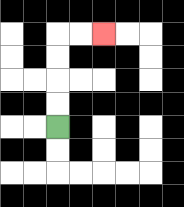{'start': '[2, 5]', 'end': '[4, 1]', 'path_directions': 'U,U,U,U,R,R', 'path_coordinates': '[[2, 5], [2, 4], [2, 3], [2, 2], [2, 1], [3, 1], [4, 1]]'}